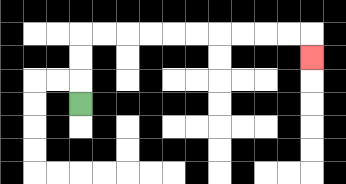{'start': '[3, 4]', 'end': '[13, 2]', 'path_directions': 'U,U,U,R,R,R,R,R,R,R,R,R,R,D', 'path_coordinates': '[[3, 4], [3, 3], [3, 2], [3, 1], [4, 1], [5, 1], [6, 1], [7, 1], [8, 1], [9, 1], [10, 1], [11, 1], [12, 1], [13, 1], [13, 2]]'}